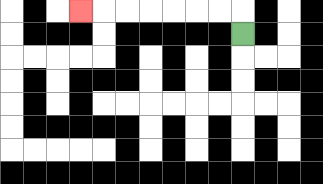{'start': '[10, 1]', 'end': '[3, 0]', 'path_directions': 'U,L,L,L,L,L,L,L', 'path_coordinates': '[[10, 1], [10, 0], [9, 0], [8, 0], [7, 0], [6, 0], [5, 0], [4, 0], [3, 0]]'}